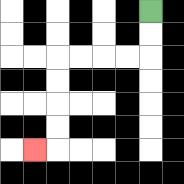{'start': '[6, 0]', 'end': '[1, 6]', 'path_directions': 'D,D,L,L,L,L,D,D,D,D,L', 'path_coordinates': '[[6, 0], [6, 1], [6, 2], [5, 2], [4, 2], [3, 2], [2, 2], [2, 3], [2, 4], [2, 5], [2, 6], [1, 6]]'}